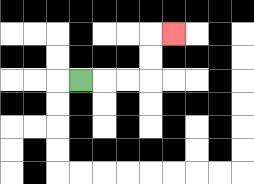{'start': '[3, 3]', 'end': '[7, 1]', 'path_directions': 'R,R,R,U,U,R', 'path_coordinates': '[[3, 3], [4, 3], [5, 3], [6, 3], [6, 2], [6, 1], [7, 1]]'}